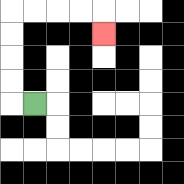{'start': '[1, 4]', 'end': '[4, 1]', 'path_directions': 'L,U,U,U,U,R,R,R,R,D', 'path_coordinates': '[[1, 4], [0, 4], [0, 3], [0, 2], [0, 1], [0, 0], [1, 0], [2, 0], [3, 0], [4, 0], [4, 1]]'}